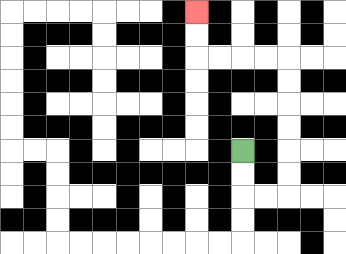{'start': '[10, 6]', 'end': '[8, 0]', 'path_directions': 'D,D,R,R,U,U,U,U,U,U,L,L,L,L,U,U', 'path_coordinates': '[[10, 6], [10, 7], [10, 8], [11, 8], [12, 8], [12, 7], [12, 6], [12, 5], [12, 4], [12, 3], [12, 2], [11, 2], [10, 2], [9, 2], [8, 2], [8, 1], [8, 0]]'}